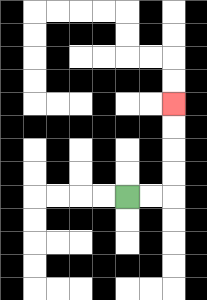{'start': '[5, 8]', 'end': '[7, 4]', 'path_directions': 'R,R,U,U,U,U', 'path_coordinates': '[[5, 8], [6, 8], [7, 8], [7, 7], [7, 6], [7, 5], [7, 4]]'}